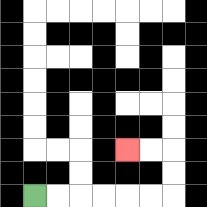{'start': '[1, 8]', 'end': '[5, 6]', 'path_directions': 'R,R,R,R,R,R,U,U,L,L', 'path_coordinates': '[[1, 8], [2, 8], [3, 8], [4, 8], [5, 8], [6, 8], [7, 8], [7, 7], [7, 6], [6, 6], [5, 6]]'}